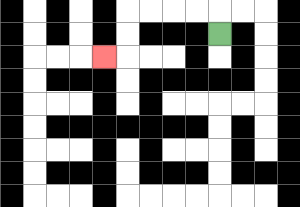{'start': '[9, 1]', 'end': '[4, 2]', 'path_directions': 'U,L,L,L,L,D,D,L', 'path_coordinates': '[[9, 1], [9, 0], [8, 0], [7, 0], [6, 0], [5, 0], [5, 1], [5, 2], [4, 2]]'}